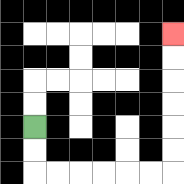{'start': '[1, 5]', 'end': '[7, 1]', 'path_directions': 'D,D,R,R,R,R,R,R,U,U,U,U,U,U', 'path_coordinates': '[[1, 5], [1, 6], [1, 7], [2, 7], [3, 7], [4, 7], [5, 7], [6, 7], [7, 7], [7, 6], [7, 5], [7, 4], [7, 3], [7, 2], [7, 1]]'}